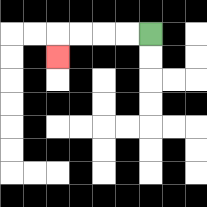{'start': '[6, 1]', 'end': '[2, 2]', 'path_directions': 'L,L,L,L,D', 'path_coordinates': '[[6, 1], [5, 1], [4, 1], [3, 1], [2, 1], [2, 2]]'}